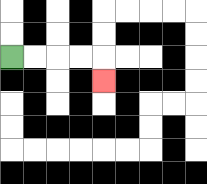{'start': '[0, 2]', 'end': '[4, 3]', 'path_directions': 'R,R,R,R,D', 'path_coordinates': '[[0, 2], [1, 2], [2, 2], [3, 2], [4, 2], [4, 3]]'}